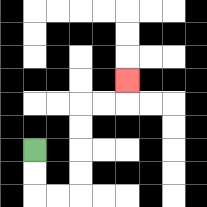{'start': '[1, 6]', 'end': '[5, 3]', 'path_directions': 'D,D,R,R,U,U,U,U,R,R,U', 'path_coordinates': '[[1, 6], [1, 7], [1, 8], [2, 8], [3, 8], [3, 7], [3, 6], [3, 5], [3, 4], [4, 4], [5, 4], [5, 3]]'}